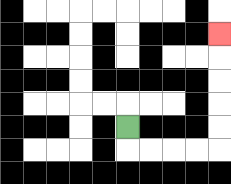{'start': '[5, 5]', 'end': '[9, 1]', 'path_directions': 'D,R,R,R,R,U,U,U,U,U', 'path_coordinates': '[[5, 5], [5, 6], [6, 6], [7, 6], [8, 6], [9, 6], [9, 5], [9, 4], [9, 3], [9, 2], [9, 1]]'}